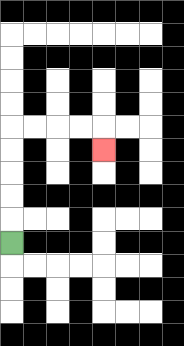{'start': '[0, 10]', 'end': '[4, 6]', 'path_directions': 'U,U,U,U,U,R,R,R,R,D', 'path_coordinates': '[[0, 10], [0, 9], [0, 8], [0, 7], [0, 6], [0, 5], [1, 5], [2, 5], [3, 5], [4, 5], [4, 6]]'}